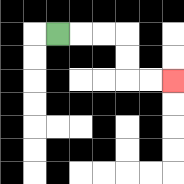{'start': '[2, 1]', 'end': '[7, 3]', 'path_directions': 'R,R,R,D,D,R,R', 'path_coordinates': '[[2, 1], [3, 1], [4, 1], [5, 1], [5, 2], [5, 3], [6, 3], [7, 3]]'}